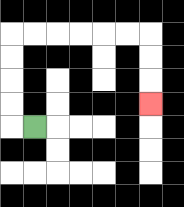{'start': '[1, 5]', 'end': '[6, 4]', 'path_directions': 'L,U,U,U,U,R,R,R,R,R,R,D,D,D', 'path_coordinates': '[[1, 5], [0, 5], [0, 4], [0, 3], [0, 2], [0, 1], [1, 1], [2, 1], [3, 1], [4, 1], [5, 1], [6, 1], [6, 2], [6, 3], [6, 4]]'}